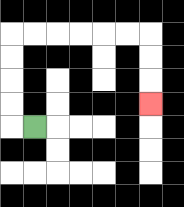{'start': '[1, 5]', 'end': '[6, 4]', 'path_directions': 'L,U,U,U,U,R,R,R,R,R,R,D,D,D', 'path_coordinates': '[[1, 5], [0, 5], [0, 4], [0, 3], [0, 2], [0, 1], [1, 1], [2, 1], [3, 1], [4, 1], [5, 1], [6, 1], [6, 2], [6, 3], [6, 4]]'}